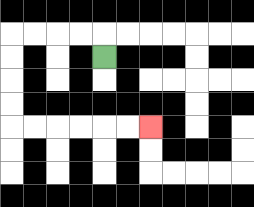{'start': '[4, 2]', 'end': '[6, 5]', 'path_directions': 'U,L,L,L,L,D,D,D,D,R,R,R,R,R,R', 'path_coordinates': '[[4, 2], [4, 1], [3, 1], [2, 1], [1, 1], [0, 1], [0, 2], [0, 3], [0, 4], [0, 5], [1, 5], [2, 5], [3, 5], [4, 5], [5, 5], [6, 5]]'}